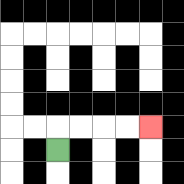{'start': '[2, 6]', 'end': '[6, 5]', 'path_directions': 'U,R,R,R,R', 'path_coordinates': '[[2, 6], [2, 5], [3, 5], [4, 5], [5, 5], [6, 5]]'}